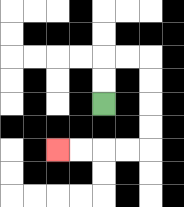{'start': '[4, 4]', 'end': '[2, 6]', 'path_directions': 'U,U,R,R,D,D,D,D,L,L,L,L', 'path_coordinates': '[[4, 4], [4, 3], [4, 2], [5, 2], [6, 2], [6, 3], [6, 4], [6, 5], [6, 6], [5, 6], [4, 6], [3, 6], [2, 6]]'}